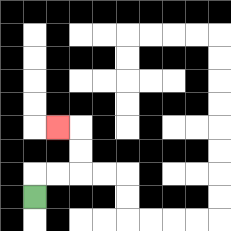{'start': '[1, 8]', 'end': '[2, 5]', 'path_directions': 'U,R,R,U,U,L', 'path_coordinates': '[[1, 8], [1, 7], [2, 7], [3, 7], [3, 6], [3, 5], [2, 5]]'}